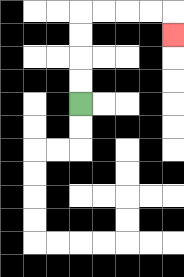{'start': '[3, 4]', 'end': '[7, 1]', 'path_directions': 'U,U,U,U,R,R,R,R,D', 'path_coordinates': '[[3, 4], [3, 3], [3, 2], [3, 1], [3, 0], [4, 0], [5, 0], [6, 0], [7, 0], [7, 1]]'}